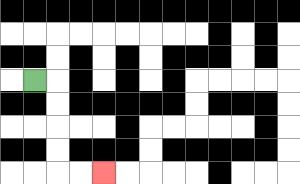{'start': '[1, 3]', 'end': '[4, 7]', 'path_directions': 'R,D,D,D,D,R,R', 'path_coordinates': '[[1, 3], [2, 3], [2, 4], [2, 5], [2, 6], [2, 7], [3, 7], [4, 7]]'}